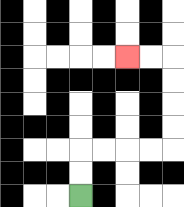{'start': '[3, 8]', 'end': '[5, 2]', 'path_directions': 'U,U,R,R,R,R,U,U,U,U,L,L', 'path_coordinates': '[[3, 8], [3, 7], [3, 6], [4, 6], [5, 6], [6, 6], [7, 6], [7, 5], [7, 4], [7, 3], [7, 2], [6, 2], [5, 2]]'}